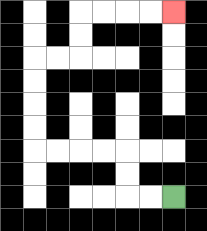{'start': '[7, 8]', 'end': '[7, 0]', 'path_directions': 'L,L,U,U,L,L,L,L,U,U,U,U,R,R,U,U,R,R,R,R', 'path_coordinates': '[[7, 8], [6, 8], [5, 8], [5, 7], [5, 6], [4, 6], [3, 6], [2, 6], [1, 6], [1, 5], [1, 4], [1, 3], [1, 2], [2, 2], [3, 2], [3, 1], [3, 0], [4, 0], [5, 0], [6, 0], [7, 0]]'}